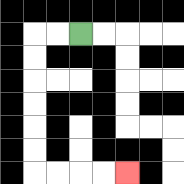{'start': '[3, 1]', 'end': '[5, 7]', 'path_directions': 'L,L,D,D,D,D,D,D,R,R,R,R', 'path_coordinates': '[[3, 1], [2, 1], [1, 1], [1, 2], [1, 3], [1, 4], [1, 5], [1, 6], [1, 7], [2, 7], [3, 7], [4, 7], [5, 7]]'}